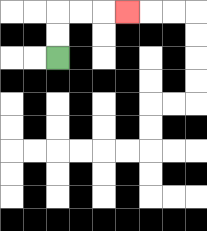{'start': '[2, 2]', 'end': '[5, 0]', 'path_directions': 'U,U,R,R,R', 'path_coordinates': '[[2, 2], [2, 1], [2, 0], [3, 0], [4, 0], [5, 0]]'}